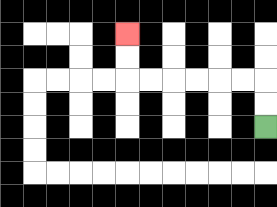{'start': '[11, 5]', 'end': '[5, 1]', 'path_directions': 'U,U,L,L,L,L,L,L,U,U', 'path_coordinates': '[[11, 5], [11, 4], [11, 3], [10, 3], [9, 3], [8, 3], [7, 3], [6, 3], [5, 3], [5, 2], [5, 1]]'}